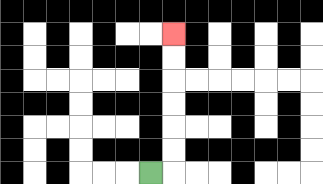{'start': '[6, 7]', 'end': '[7, 1]', 'path_directions': 'R,U,U,U,U,U,U', 'path_coordinates': '[[6, 7], [7, 7], [7, 6], [7, 5], [7, 4], [7, 3], [7, 2], [7, 1]]'}